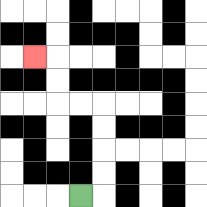{'start': '[3, 8]', 'end': '[1, 2]', 'path_directions': 'R,U,U,U,U,L,L,U,U,L', 'path_coordinates': '[[3, 8], [4, 8], [4, 7], [4, 6], [4, 5], [4, 4], [3, 4], [2, 4], [2, 3], [2, 2], [1, 2]]'}